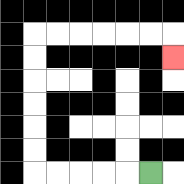{'start': '[6, 7]', 'end': '[7, 2]', 'path_directions': 'L,L,L,L,L,U,U,U,U,U,U,R,R,R,R,R,R,D', 'path_coordinates': '[[6, 7], [5, 7], [4, 7], [3, 7], [2, 7], [1, 7], [1, 6], [1, 5], [1, 4], [1, 3], [1, 2], [1, 1], [2, 1], [3, 1], [4, 1], [5, 1], [6, 1], [7, 1], [7, 2]]'}